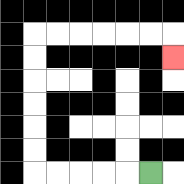{'start': '[6, 7]', 'end': '[7, 2]', 'path_directions': 'L,L,L,L,L,U,U,U,U,U,U,R,R,R,R,R,R,D', 'path_coordinates': '[[6, 7], [5, 7], [4, 7], [3, 7], [2, 7], [1, 7], [1, 6], [1, 5], [1, 4], [1, 3], [1, 2], [1, 1], [2, 1], [3, 1], [4, 1], [5, 1], [6, 1], [7, 1], [7, 2]]'}